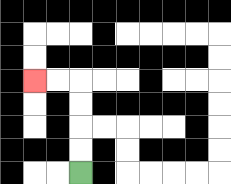{'start': '[3, 7]', 'end': '[1, 3]', 'path_directions': 'U,U,U,U,L,L', 'path_coordinates': '[[3, 7], [3, 6], [3, 5], [3, 4], [3, 3], [2, 3], [1, 3]]'}